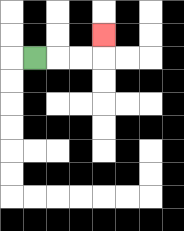{'start': '[1, 2]', 'end': '[4, 1]', 'path_directions': 'R,R,R,U', 'path_coordinates': '[[1, 2], [2, 2], [3, 2], [4, 2], [4, 1]]'}